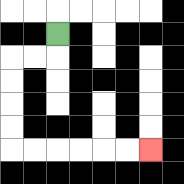{'start': '[2, 1]', 'end': '[6, 6]', 'path_directions': 'D,L,L,D,D,D,D,R,R,R,R,R,R', 'path_coordinates': '[[2, 1], [2, 2], [1, 2], [0, 2], [0, 3], [0, 4], [0, 5], [0, 6], [1, 6], [2, 6], [3, 6], [4, 6], [5, 6], [6, 6]]'}